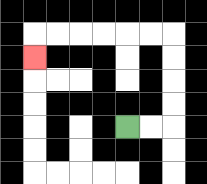{'start': '[5, 5]', 'end': '[1, 2]', 'path_directions': 'R,R,U,U,U,U,L,L,L,L,L,L,D', 'path_coordinates': '[[5, 5], [6, 5], [7, 5], [7, 4], [7, 3], [7, 2], [7, 1], [6, 1], [5, 1], [4, 1], [3, 1], [2, 1], [1, 1], [1, 2]]'}